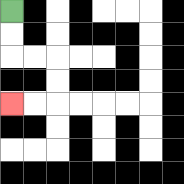{'start': '[0, 0]', 'end': '[0, 4]', 'path_directions': 'D,D,R,R,D,D,L,L', 'path_coordinates': '[[0, 0], [0, 1], [0, 2], [1, 2], [2, 2], [2, 3], [2, 4], [1, 4], [0, 4]]'}